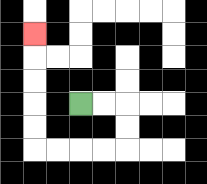{'start': '[3, 4]', 'end': '[1, 1]', 'path_directions': 'R,R,D,D,L,L,L,L,U,U,U,U,U', 'path_coordinates': '[[3, 4], [4, 4], [5, 4], [5, 5], [5, 6], [4, 6], [3, 6], [2, 6], [1, 6], [1, 5], [1, 4], [1, 3], [1, 2], [1, 1]]'}